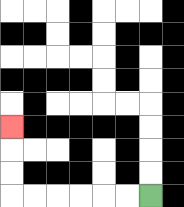{'start': '[6, 8]', 'end': '[0, 5]', 'path_directions': 'L,L,L,L,L,L,U,U,U', 'path_coordinates': '[[6, 8], [5, 8], [4, 8], [3, 8], [2, 8], [1, 8], [0, 8], [0, 7], [0, 6], [0, 5]]'}